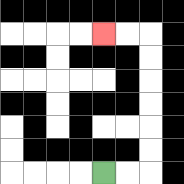{'start': '[4, 7]', 'end': '[4, 1]', 'path_directions': 'R,R,U,U,U,U,U,U,L,L', 'path_coordinates': '[[4, 7], [5, 7], [6, 7], [6, 6], [6, 5], [6, 4], [6, 3], [6, 2], [6, 1], [5, 1], [4, 1]]'}